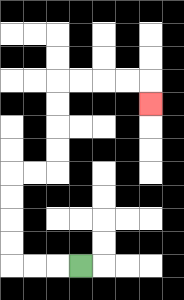{'start': '[3, 11]', 'end': '[6, 4]', 'path_directions': 'L,L,L,U,U,U,U,R,R,U,U,U,U,R,R,R,R,D', 'path_coordinates': '[[3, 11], [2, 11], [1, 11], [0, 11], [0, 10], [0, 9], [0, 8], [0, 7], [1, 7], [2, 7], [2, 6], [2, 5], [2, 4], [2, 3], [3, 3], [4, 3], [5, 3], [6, 3], [6, 4]]'}